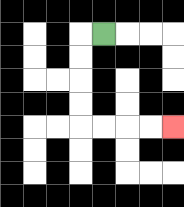{'start': '[4, 1]', 'end': '[7, 5]', 'path_directions': 'L,D,D,D,D,R,R,R,R', 'path_coordinates': '[[4, 1], [3, 1], [3, 2], [3, 3], [3, 4], [3, 5], [4, 5], [5, 5], [6, 5], [7, 5]]'}